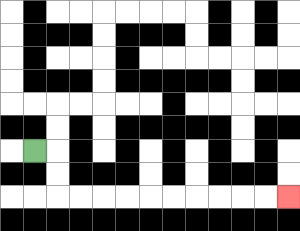{'start': '[1, 6]', 'end': '[12, 8]', 'path_directions': 'R,D,D,R,R,R,R,R,R,R,R,R,R', 'path_coordinates': '[[1, 6], [2, 6], [2, 7], [2, 8], [3, 8], [4, 8], [5, 8], [6, 8], [7, 8], [8, 8], [9, 8], [10, 8], [11, 8], [12, 8]]'}